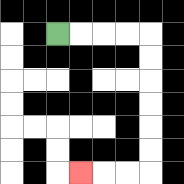{'start': '[2, 1]', 'end': '[3, 7]', 'path_directions': 'R,R,R,R,D,D,D,D,D,D,L,L,L', 'path_coordinates': '[[2, 1], [3, 1], [4, 1], [5, 1], [6, 1], [6, 2], [6, 3], [6, 4], [6, 5], [6, 6], [6, 7], [5, 7], [4, 7], [3, 7]]'}